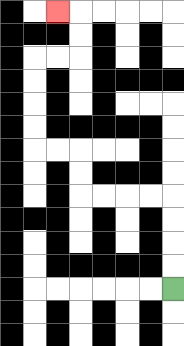{'start': '[7, 12]', 'end': '[2, 0]', 'path_directions': 'U,U,U,U,L,L,L,L,U,U,L,L,U,U,U,U,R,R,U,U,L', 'path_coordinates': '[[7, 12], [7, 11], [7, 10], [7, 9], [7, 8], [6, 8], [5, 8], [4, 8], [3, 8], [3, 7], [3, 6], [2, 6], [1, 6], [1, 5], [1, 4], [1, 3], [1, 2], [2, 2], [3, 2], [3, 1], [3, 0], [2, 0]]'}